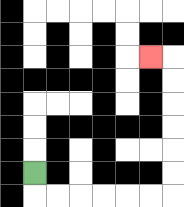{'start': '[1, 7]', 'end': '[6, 2]', 'path_directions': 'D,R,R,R,R,R,R,U,U,U,U,U,U,L', 'path_coordinates': '[[1, 7], [1, 8], [2, 8], [3, 8], [4, 8], [5, 8], [6, 8], [7, 8], [7, 7], [7, 6], [7, 5], [7, 4], [7, 3], [7, 2], [6, 2]]'}